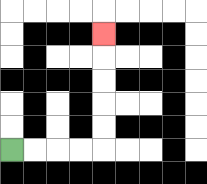{'start': '[0, 6]', 'end': '[4, 1]', 'path_directions': 'R,R,R,R,U,U,U,U,U', 'path_coordinates': '[[0, 6], [1, 6], [2, 6], [3, 6], [4, 6], [4, 5], [4, 4], [4, 3], [4, 2], [4, 1]]'}